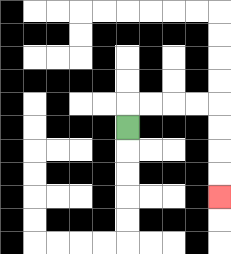{'start': '[5, 5]', 'end': '[9, 8]', 'path_directions': 'U,R,R,R,R,D,D,D,D', 'path_coordinates': '[[5, 5], [5, 4], [6, 4], [7, 4], [8, 4], [9, 4], [9, 5], [9, 6], [9, 7], [9, 8]]'}